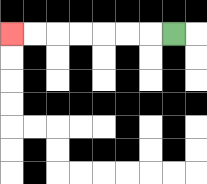{'start': '[7, 1]', 'end': '[0, 1]', 'path_directions': 'L,L,L,L,L,L,L', 'path_coordinates': '[[7, 1], [6, 1], [5, 1], [4, 1], [3, 1], [2, 1], [1, 1], [0, 1]]'}